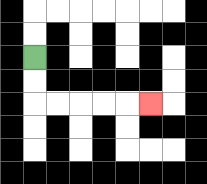{'start': '[1, 2]', 'end': '[6, 4]', 'path_directions': 'D,D,R,R,R,R,R', 'path_coordinates': '[[1, 2], [1, 3], [1, 4], [2, 4], [3, 4], [4, 4], [5, 4], [6, 4]]'}